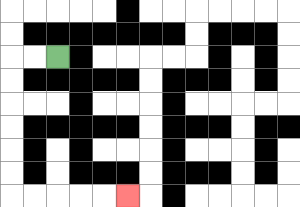{'start': '[2, 2]', 'end': '[5, 8]', 'path_directions': 'L,L,D,D,D,D,D,D,R,R,R,R,R', 'path_coordinates': '[[2, 2], [1, 2], [0, 2], [0, 3], [0, 4], [0, 5], [0, 6], [0, 7], [0, 8], [1, 8], [2, 8], [3, 8], [4, 8], [5, 8]]'}